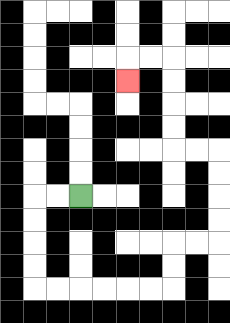{'start': '[3, 8]', 'end': '[5, 3]', 'path_directions': 'L,L,D,D,D,D,R,R,R,R,R,R,U,U,R,R,U,U,U,U,L,L,U,U,U,U,L,L,D', 'path_coordinates': '[[3, 8], [2, 8], [1, 8], [1, 9], [1, 10], [1, 11], [1, 12], [2, 12], [3, 12], [4, 12], [5, 12], [6, 12], [7, 12], [7, 11], [7, 10], [8, 10], [9, 10], [9, 9], [9, 8], [9, 7], [9, 6], [8, 6], [7, 6], [7, 5], [7, 4], [7, 3], [7, 2], [6, 2], [5, 2], [5, 3]]'}